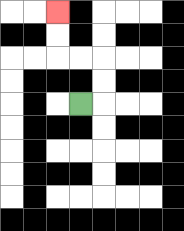{'start': '[3, 4]', 'end': '[2, 0]', 'path_directions': 'R,U,U,L,L,U,U', 'path_coordinates': '[[3, 4], [4, 4], [4, 3], [4, 2], [3, 2], [2, 2], [2, 1], [2, 0]]'}